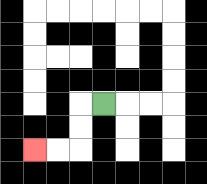{'start': '[4, 4]', 'end': '[1, 6]', 'path_directions': 'L,D,D,L,L', 'path_coordinates': '[[4, 4], [3, 4], [3, 5], [3, 6], [2, 6], [1, 6]]'}